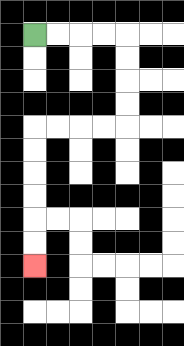{'start': '[1, 1]', 'end': '[1, 11]', 'path_directions': 'R,R,R,R,D,D,D,D,L,L,L,L,D,D,D,D,D,D', 'path_coordinates': '[[1, 1], [2, 1], [3, 1], [4, 1], [5, 1], [5, 2], [5, 3], [5, 4], [5, 5], [4, 5], [3, 5], [2, 5], [1, 5], [1, 6], [1, 7], [1, 8], [1, 9], [1, 10], [1, 11]]'}